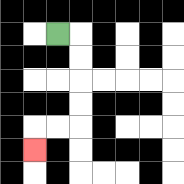{'start': '[2, 1]', 'end': '[1, 6]', 'path_directions': 'R,D,D,D,D,L,L,D', 'path_coordinates': '[[2, 1], [3, 1], [3, 2], [3, 3], [3, 4], [3, 5], [2, 5], [1, 5], [1, 6]]'}